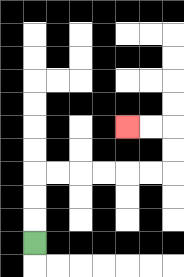{'start': '[1, 10]', 'end': '[5, 5]', 'path_directions': 'U,U,U,R,R,R,R,R,R,U,U,L,L', 'path_coordinates': '[[1, 10], [1, 9], [1, 8], [1, 7], [2, 7], [3, 7], [4, 7], [5, 7], [6, 7], [7, 7], [7, 6], [7, 5], [6, 5], [5, 5]]'}